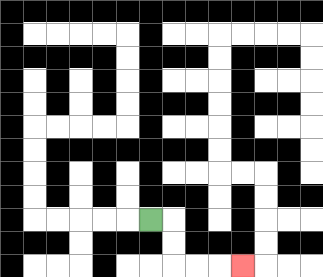{'start': '[6, 9]', 'end': '[10, 11]', 'path_directions': 'R,D,D,R,R,R', 'path_coordinates': '[[6, 9], [7, 9], [7, 10], [7, 11], [8, 11], [9, 11], [10, 11]]'}